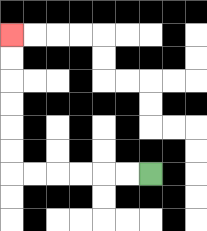{'start': '[6, 7]', 'end': '[0, 1]', 'path_directions': 'L,L,L,L,L,L,U,U,U,U,U,U', 'path_coordinates': '[[6, 7], [5, 7], [4, 7], [3, 7], [2, 7], [1, 7], [0, 7], [0, 6], [0, 5], [0, 4], [0, 3], [0, 2], [0, 1]]'}